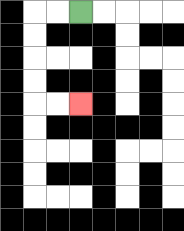{'start': '[3, 0]', 'end': '[3, 4]', 'path_directions': 'L,L,D,D,D,D,R,R', 'path_coordinates': '[[3, 0], [2, 0], [1, 0], [1, 1], [1, 2], [1, 3], [1, 4], [2, 4], [3, 4]]'}